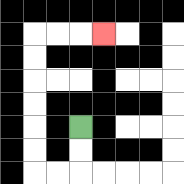{'start': '[3, 5]', 'end': '[4, 1]', 'path_directions': 'D,D,L,L,U,U,U,U,U,U,R,R,R', 'path_coordinates': '[[3, 5], [3, 6], [3, 7], [2, 7], [1, 7], [1, 6], [1, 5], [1, 4], [1, 3], [1, 2], [1, 1], [2, 1], [3, 1], [4, 1]]'}